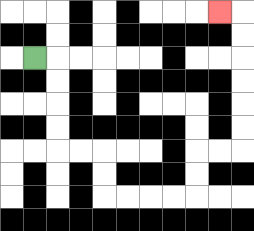{'start': '[1, 2]', 'end': '[9, 0]', 'path_directions': 'R,D,D,D,D,R,R,D,D,R,R,R,R,U,U,R,R,U,U,U,U,U,U,L', 'path_coordinates': '[[1, 2], [2, 2], [2, 3], [2, 4], [2, 5], [2, 6], [3, 6], [4, 6], [4, 7], [4, 8], [5, 8], [6, 8], [7, 8], [8, 8], [8, 7], [8, 6], [9, 6], [10, 6], [10, 5], [10, 4], [10, 3], [10, 2], [10, 1], [10, 0], [9, 0]]'}